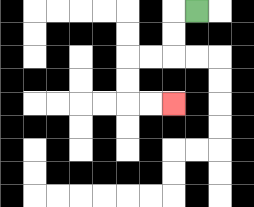{'start': '[8, 0]', 'end': '[7, 4]', 'path_directions': 'L,D,D,L,L,D,D,R,R', 'path_coordinates': '[[8, 0], [7, 0], [7, 1], [7, 2], [6, 2], [5, 2], [5, 3], [5, 4], [6, 4], [7, 4]]'}